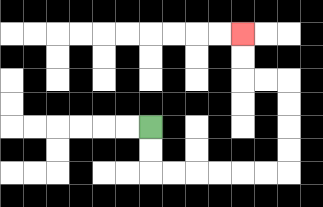{'start': '[6, 5]', 'end': '[10, 1]', 'path_directions': 'D,D,R,R,R,R,R,R,U,U,U,U,L,L,U,U', 'path_coordinates': '[[6, 5], [6, 6], [6, 7], [7, 7], [8, 7], [9, 7], [10, 7], [11, 7], [12, 7], [12, 6], [12, 5], [12, 4], [12, 3], [11, 3], [10, 3], [10, 2], [10, 1]]'}